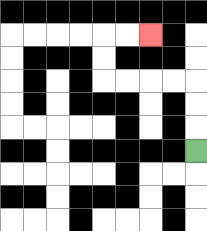{'start': '[8, 6]', 'end': '[6, 1]', 'path_directions': 'U,U,U,L,L,L,L,U,U,R,R', 'path_coordinates': '[[8, 6], [8, 5], [8, 4], [8, 3], [7, 3], [6, 3], [5, 3], [4, 3], [4, 2], [4, 1], [5, 1], [6, 1]]'}